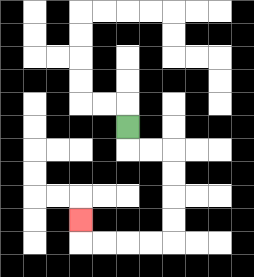{'start': '[5, 5]', 'end': '[3, 9]', 'path_directions': 'D,R,R,D,D,D,D,L,L,L,L,U', 'path_coordinates': '[[5, 5], [5, 6], [6, 6], [7, 6], [7, 7], [7, 8], [7, 9], [7, 10], [6, 10], [5, 10], [4, 10], [3, 10], [3, 9]]'}